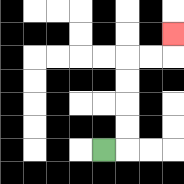{'start': '[4, 6]', 'end': '[7, 1]', 'path_directions': 'R,U,U,U,U,R,R,U', 'path_coordinates': '[[4, 6], [5, 6], [5, 5], [5, 4], [5, 3], [5, 2], [6, 2], [7, 2], [7, 1]]'}